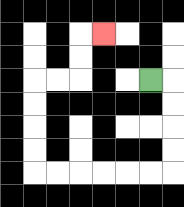{'start': '[6, 3]', 'end': '[4, 1]', 'path_directions': 'R,D,D,D,D,L,L,L,L,L,L,U,U,U,U,R,R,U,U,R', 'path_coordinates': '[[6, 3], [7, 3], [7, 4], [7, 5], [7, 6], [7, 7], [6, 7], [5, 7], [4, 7], [3, 7], [2, 7], [1, 7], [1, 6], [1, 5], [1, 4], [1, 3], [2, 3], [3, 3], [3, 2], [3, 1], [4, 1]]'}